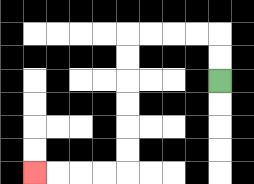{'start': '[9, 3]', 'end': '[1, 7]', 'path_directions': 'U,U,L,L,L,L,D,D,D,D,D,D,L,L,L,L', 'path_coordinates': '[[9, 3], [9, 2], [9, 1], [8, 1], [7, 1], [6, 1], [5, 1], [5, 2], [5, 3], [5, 4], [5, 5], [5, 6], [5, 7], [4, 7], [3, 7], [2, 7], [1, 7]]'}